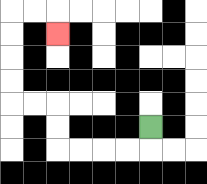{'start': '[6, 5]', 'end': '[2, 1]', 'path_directions': 'D,L,L,L,L,U,U,L,L,U,U,U,U,R,R,D', 'path_coordinates': '[[6, 5], [6, 6], [5, 6], [4, 6], [3, 6], [2, 6], [2, 5], [2, 4], [1, 4], [0, 4], [0, 3], [0, 2], [0, 1], [0, 0], [1, 0], [2, 0], [2, 1]]'}